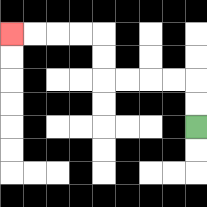{'start': '[8, 5]', 'end': '[0, 1]', 'path_directions': 'U,U,L,L,L,L,U,U,L,L,L,L', 'path_coordinates': '[[8, 5], [8, 4], [8, 3], [7, 3], [6, 3], [5, 3], [4, 3], [4, 2], [4, 1], [3, 1], [2, 1], [1, 1], [0, 1]]'}